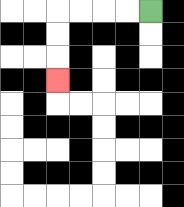{'start': '[6, 0]', 'end': '[2, 3]', 'path_directions': 'L,L,L,L,D,D,D', 'path_coordinates': '[[6, 0], [5, 0], [4, 0], [3, 0], [2, 0], [2, 1], [2, 2], [2, 3]]'}